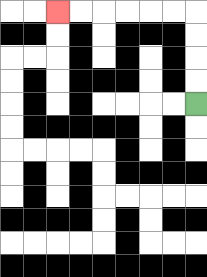{'start': '[8, 4]', 'end': '[2, 0]', 'path_directions': 'U,U,U,U,L,L,L,L,L,L', 'path_coordinates': '[[8, 4], [8, 3], [8, 2], [8, 1], [8, 0], [7, 0], [6, 0], [5, 0], [4, 0], [3, 0], [2, 0]]'}